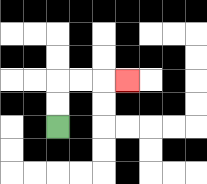{'start': '[2, 5]', 'end': '[5, 3]', 'path_directions': 'U,U,R,R,R', 'path_coordinates': '[[2, 5], [2, 4], [2, 3], [3, 3], [4, 3], [5, 3]]'}